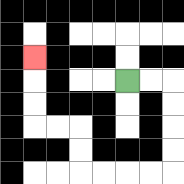{'start': '[5, 3]', 'end': '[1, 2]', 'path_directions': 'R,R,D,D,D,D,L,L,L,L,U,U,L,L,U,U,U', 'path_coordinates': '[[5, 3], [6, 3], [7, 3], [7, 4], [7, 5], [7, 6], [7, 7], [6, 7], [5, 7], [4, 7], [3, 7], [3, 6], [3, 5], [2, 5], [1, 5], [1, 4], [1, 3], [1, 2]]'}